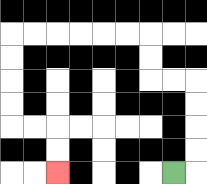{'start': '[7, 7]', 'end': '[2, 7]', 'path_directions': 'R,U,U,U,U,L,L,U,U,L,L,L,L,L,L,D,D,D,D,R,R,D,D', 'path_coordinates': '[[7, 7], [8, 7], [8, 6], [8, 5], [8, 4], [8, 3], [7, 3], [6, 3], [6, 2], [6, 1], [5, 1], [4, 1], [3, 1], [2, 1], [1, 1], [0, 1], [0, 2], [0, 3], [0, 4], [0, 5], [1, 5], [2, 5], [2, 6], [2, 7]]'}